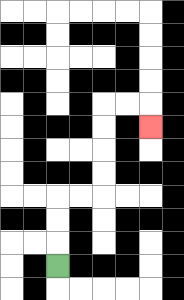{'start': '[2, 11]', 'end': '[6, 5]', 'path_directions': 'U,U,U,R,R,U,U,U,U,R,R,D', 'path_coordinates': '[[2, 11], [2, 10], [2, 9], [2, 8], [3, 8], [4, 8], [4, 7], [4, 6], [4, 5], [4, 4], [5, 4], [6, 4], [6, 5]]'}